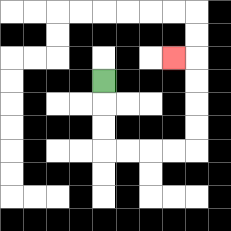{'start': '[4, 3]', 'end': '[7, 2]', 'path_directions': 'D,D,D,R,R,R,R,U,U,U,U,L', 'path_coordinates': '[[4, 3], [4, 4], [4, 5], [4, 6], [5, 6], [6, 6], [7, 6], [8, 6], [8, 5], [8, 4], [8, 3], [8, 2], [7, 2]]'}